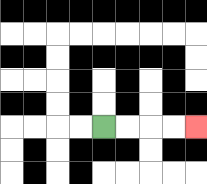{'start': '[4, 5]', 'end': '[8, 5]', 'path_directions': 'R,R,R,R', 'path_coordinates': '[[4, 5], [5, 5], [6, 5], [7, 5], [8, 5]]'}